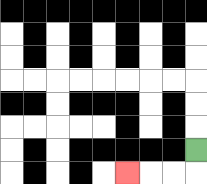{'start': '[8, 6]', 'end': '[5, 7]', 'path_directions': 'D,L,L,L', 'path_coordinates': '[[8, 6], [8, 7], [7, 7], [6, 7], [5, 7]]'}